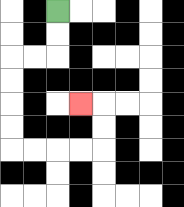{'start': '[2, 0]', 'end': '[3, 4]', 'path_directions': 'D,D,L,L,D,D,D,D,R,R,R,R,U,U,L', 'path_coordinates': '[[2, 0], [2, 1], [2, 2], [1, 2], [0, 2], [0, 3], [0, 4], [0, 5], [0, 6], [1, 6], [2, 6], [3, 6], [4, 6], [4, 5], [4, 4], [3, 4]]'}